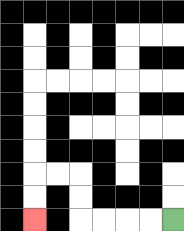{'start': '[7, 9]', 'end': '[1, 9]', 'path_directions': 'L,L,L,L,U,U,L,L,D,D', 'path_coordinates': '[[7, 9], [6, 9], [5, 9], [4, 9], [3, 9], [3, 8], [3, 7], [2, 7], [1, 7], [1, 8], [1, 9]]'}